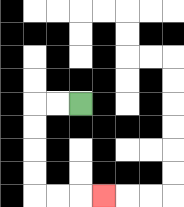{'start': '[3, 4]', 'end': '[4, 8]', 'path_directions': 'L,L,D,D,D,D,R,R,R', 'path_coordinates': '[[3, 4], [2, 4], [1, 4], [1, 5], [1, 6], [1, 7], [1, 8], [2, 8], [3, 8], [4, 8]]'}